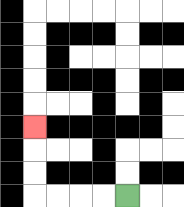{'start': '[5, 8]', 'end': '[1, 5]', 'path_directions': 'L,L,L,L,U,U,U', 'path_coordinates': '[[5, 8], [4, 8], [3, 8], [2, 8], [1, 8], [1, 7], [1, 6], [1, 5]]'}